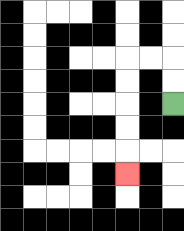{'start': '[7, 4]', 'end': '[5, 7]', 'path_directions': 'U,U,L,L,D,D,D,D,D', 'path_coordinates': '[[7, 4], [7, 3], [7, 2], [6, 2], [5, 2], [5, 3], [5, 4], [5, 5], [5, 6], [5, 7]]'}